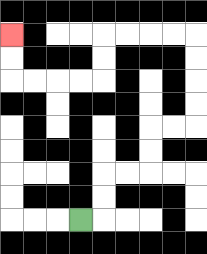{'start': '[3, 9]', 'end': '[0, 1]', 'path_directions': 'R,U,U,R,R,U,U,R,R,U,U,U,U,L,L,L,L,D,D,L,L,L,L,U,U', 'path_coordinates': '[[3, 9], [4, 9], [4, 8], [4, 7], [5, 7], [6, 7], [6, 6], [6, 5], [7, 5], [8, 5], [8, 4], [8, 3], [8, 2], [8, 1], [7, 1], [6, 1], [5, 1], [4, 1], [4, 2], [4, 3], [3, 3], [2, 3], [1, 3], [0, 3], [0, 2], [0, 1]]'}